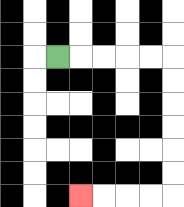{'start': '[2, 2]', 'end': '[3, 8]', 'path_directions': 'R,R,R,R,R,D,D,D,D,D,D,L,L,L,L', 'path_coordinates': '[[2, 2], [3, 2], [4, 2], [5, 2], [6, 2], [7, 2], [7, 3], [7, 4], [7, 5], [7, 6], [7, 7], [7, 8], [6, 8], [5, 8], [4, 8], [3, 8]]'}